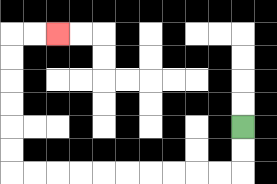{'start': '[10, 5]', 'end': '[2, 1]', 'path_directions': 'D,D,L,L,L,L,L,L,L,L,L,L,U,U,U,U,U,U,R,R', 'path_coordinates': '[[10, 5], [10, 6], [10, 7], [9, 7], [8, 7], [7, 7], [6, 7], [5, 7], [4, 7], [3, 7], [2, 7], [1, 7], [0, 7], [0, 6], [0, 5], [0, 4], [0, 3], [0, 2], [0, 1], [1, 1], [2, 1]]'}